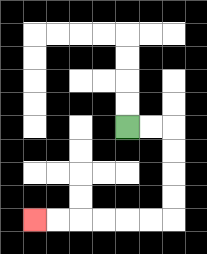{'start': '[5, 5]', 'end': '[1, 9]', 'path_directions': 'R,R,D,D,D,D,L,L,L,L,L,L', 'path_coordinates': '[[5, 5], [6, 5], [7, 5], [7, 6], [7, 7], [7, 8], [7, 9], [6, 9], [5, 9], [4, 9], [3, 9], [2, 9], [1, 9]]'}